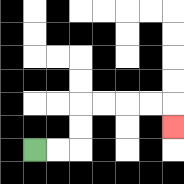{'start': '[1, 6]', 'end': '[7, 5]', 'path_directions': 'R,R,U,U,R,R,R,R,D', 'path_coordinates': '[[1, 6], [2, 6], [3, 6], [3, 5], [3, 4], [4, 4], [5, 4], [6, 4], [7, 4], [7, 5]]'}